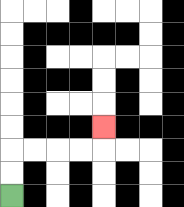{'start': '[0, 8]', 'end': '[4, 5]', 'path_directions': 'U,U,R,R,R,R,U', 'path_coordinates': '[[0, 8], [0, 7], [0, 6], [1, 6], [2, 6], [3, 6], [4, 6], [4, 5]]'}